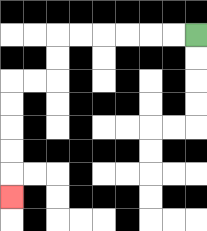{'start': '[8, 1]', 'end': '[0, 8]', 'path_directions': 'L,L,L,L,L,L,D,D,L,L,D,D,D,D,D', 'path_coordinates': '[[8, 1], [7, 1], [6, 1], [5, 1], [4, 1], [3, 1], [2, 1], [2, 2], [2, 3], [1, 3], [0, 3], [0, 4], [0, 5], [0, 6], [0, 7], [0, 8]]'}